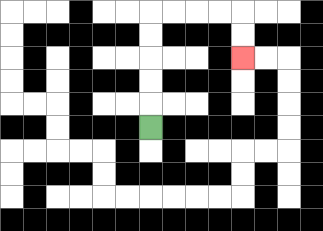{'start': '[6, 5]', 'end': '[10, 2]', 'path_directions': 'U,U,U,U,U,R,R,R,R,D,D', 'path_coordinates': '[[6, 5], [6, 4], [6, 3], [6, 2], [6, 1], [6, 0], [7, 0], [8, 0], [9, 0], [10, 0], [10, 1], [10, 2]]'}